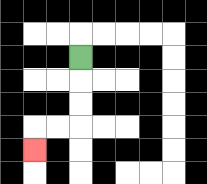{'start': '[3, 2]', 'end': '[1, 6]', 'path_directions': 'D,D,D,L,L,D', 'path_coordinates': '[[3, 2], [3, 3], [3, 4], [3, 5], [2, 5], [1, 5], [1, 6]]'}